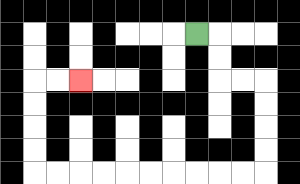{'start': '[8, 1]', 'end': '[3, 3]', 'path_directions': 'R,D,D,R,R,D,D,D,D,L,L,L,L,L,L,L,L,L,L,U,U,U,U,R,R', 'path_coordinates': '[[8, 1], [9, 1], [9, 2], [9, 3], [10, 3], [11, 3], [11, 4], [11, 5], [11, 6], [11, 7], [10, 7], [9, 7], [8, 7], [7, 7], [6, 7], [5, 7], [4, 7], [3, 7], [2, 7], [1, 7], [1, 6], [1, 5], [1, 4], [1, 3], [2, 3], [3, 3]]'}